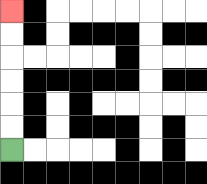{'start': '[0, 6]', 'end': '[0, 0]', 'path_directions': 'U,U,U,U,U,U', 'path_coordinates': '[[0, 6], [0, 5], [0, 4], [0, 3], [0, 2], [0, 1], [0, 0]]'}